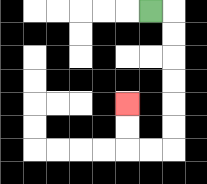{'start': '[6, 0]', 'end': '[5, 4]', 'path_directions': 'R,D,D,D,D,D,D,L,L,U,U', 'path_coordinates': '[[6, 0], [7, 0], [7, 1], [7, 2], [7, 3], [7, 4], [7, 5], [7, 6], [6, 6], [5, 6], [5, 5], [5, 4]]'}